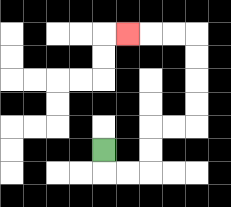{'start': '[4, 6]', 'end': '[5, 1]', 'path_directions': 'D,R,R,U,U,R,R,U,U,U,U,L,L,L', 'path_coordinates': '[[4, 6], [4, 7], [5, 7], [6, 7], [6, 6], [6, 5], [7, 5], [8, 5], [8, 4], [8, 3], [8, 2], [8, 1], [7, 1], [6, 1], [5, 1]]'}